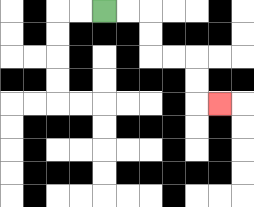{'start': '[4, 0]', 'end': '[9, 4]', 'path_directions': 'R,R,D,D,R,R,D,D,R', 'path_coordinates': '[[4, 0], [5, 0], [6, 0], [6, 1], [6, 2], [7, 2], [8, 2], [8, 3], [8, 4], [9, 4]]'}